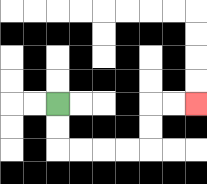{'start': '[2, 4]', 'end': '[8, 4]', 'path_directions': 'D,D,R,R,R,R,U,U,R,R', 'path_coordinates': '[[2, 4], [2, 5], [2, 6], [3, 6], [4, 6], [5, 6], [6, 6], [6, 5], [6, 4], [7, 4], [8, 4]]'}